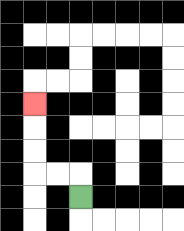{'start': '[3, 8]', 'end': '[1, 4]', 'path_directions': 'U,L,L,U,U,U', 'path_coordinates': '[[3, 8], [3, 7], [2, 7], [1, 7], [1, 6], [1, 5], [1, 4]]'}